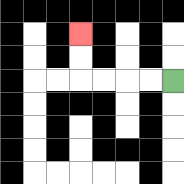{'start': '[7, 3]', 'end': '[3, 1]', 'path_directions': 'L,L,L,L,U,U', 'path_coordinates': '[[7, 3], [6, 3], [5, 3], [4, 3], [3, 3], [3, 2], [3, 1]]'}